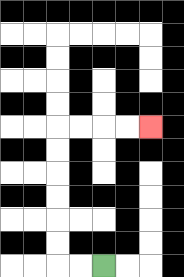{'start': '[4, 11]', 'end': '[6, 5]', 'path_directions': 'L,L,U,U,U,U,U,U,R,R,R,R', 'path_coordinates': '[[4, 11], [3, 11], [2, 11], [2, 10], [2, 9], [2, 8], [2, 7], [2, 6], [2, 5], [3, 5], [4, 5], [5, 5], [6, 5]]'}